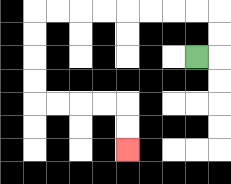{'start': '[8, 2]', 'end': '[5, 6]', 'path_directions': 'R,U,U,L,L,L,L,L,L,L,L,D,D,D,D,R,R,R,R,D,D', 'path_coordinates': '[[8, 2], [9, 2], [9, 1], [9, 0], [8, 0], [7, 0], [6, 0], [5, 0], [4, 0], [3, 0], [2, 0], [1, 0], [1, 1], [1, 2], [1, 3], [1, 4], [2, 4], [3, 4], [4, 4], [5, 4], [5, 5], [5, 6]]'}